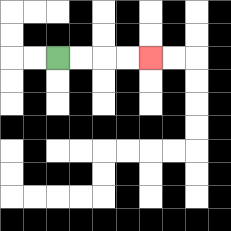{'start': '[2, 2]', 'end': '[6, 2]', 'path_directions': 'R,R,R,R', 'path_coordinates': '[[2, 2], [3, 2], [4, 2], [5, 2], [6, 2]]'}